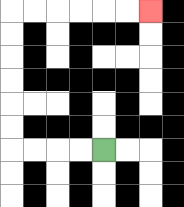{'start': '[4, 6]', 'end': '[6, 0]', 'path_directions': 'L,L,L,L,U,U,U,U,U,U,R,R,R,R,R,R', 'path_coordinates': '[[4, 6], [3, 6], [2, 6], [1, 6], [0, 6], [0, 5], [0, 4], [0, 3], [0, 2], [0, 1], [0, 0], [1, 0], [2, 0], [3, 0], [4, 0], [5, 0], [6, 0]]'}